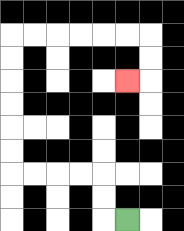{'start': '[5, 9]', 'end': '[5, 3]', 'path_directions': 'L,U,U,L,L,L,L,U,U,U,U,U,U,R,R,R,R,R,R,D,D,L', 'path_coordinates': '[[5, 9], [4, 9], [4, 8], [4, 7], [3, 7], [2, 7], [1, 7], [0, 7], [0, 6], [0, 5], [0, 4], [0, 3], [0, 2], [0, 1], [1, 1], [2, 1], [3, 1], [4, 1], [5, 1], [6, 1], [6, 2], [6, 3], [5, 3]]'}